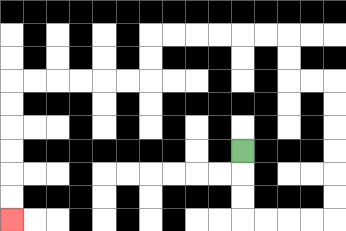{'start': '[10, 6]', 'end': '[0, 9]', 'path_directions': 'D,D,D,R,R,R,R,U,U,U,U,U,U,L,L,U,U,L,L,L,L,L,L,D,D,L,L,L,L,L,L,D,D,D,D,D,D', 'path_coordinates': '[[10, 6], [10, 7], [10, 8], [10, 9], [11, 9], [12, 9], [13, 9], [14, 9], [14, 8], [14, 7], [14, 6], [14, 5], [14, 4], [14, 3], [13, 3], [12, 3], [12, 2], [12, 1], [11, 1], [10, 1], [9, 1], [8, 1], [7, 1], [6, 1], [6, 2], [6, 3], [5, 3], [4, 3], [3, 3], [2, 3], [1, 3], [0, 3], [0, 4], [0, 5], [0, 6], [0, 7], [0, 8], [0, 9]]'}